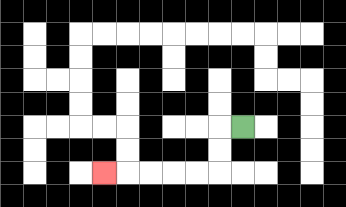{'start': '[10, 5]', 'end': '[4, 7]', 'path_directions': 'L,D,D,L,L,L,L,L', 'path_coordinates': '[[10, 5], [9, 5], [9, 6], [9, 7], [8, 7], [7, 7], [6, 7], [5, 7], [4, 7]]'}